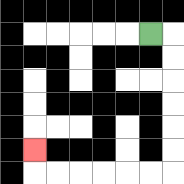{'start': '[6, 1]', 'end': '[1, 6]', 'path_directions': 'R,D,D,D,D,D,D,L,L,L,L,L,L,U', 'path_coordinates': '[[6, 1], [7, 1], [7, 2], [7, 3], [7, 4], [7, 5], [7, 6], [7, 7], [6, 7], [5, 7], [4, 7], [3, 7], [2, 7], [1, 7], [1, 6]]'}